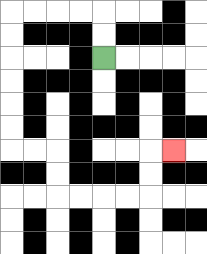{'start': '[4, 2]', 'end': '[7, 6]', 'path_directions': 'U,U,L,L,L,L,D,D,D,D,D,D,R,R,D,D,R,R,R,R,U,U,R', 'path_coordinates': '[[4, 2], [4, 1], [4, 0], [3, 0], [2, 0], [1, 0], [0, 0], [0, 1], [0, 2], [0, 3], [0, 4], [0, 5], [0, 6], [1, 6], [2, 6], [2, 7], [2, 8], [3, 8], [4, 8], [5, 8], [6, 8], [6, 7], [6, 6], [7, 6]]'}